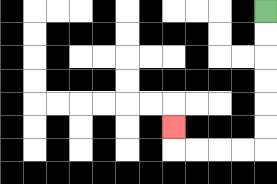{'start': '[11, 0]', 'end': '[7, 5]', 'path_directions': 'D,D,D,D,D,D,L,L,L,L,U', 'path_coordinates': '[[11, 0], [11, 1], [11, 2], [11, 3], [11, 4], [11, 5], [11, 6], [10, 6], [9, 6], [8, 6], [7, 6], [7, 5]]'}